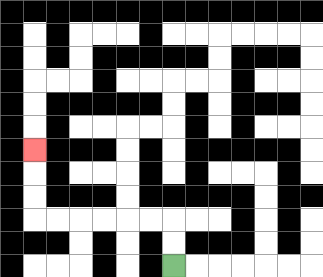{'start': '[7, 11]', 'end': '[1, 6]', 'path_directions': 'U,U,L,L,L,L,L,L,U,U,U', 'path_coordinates': '[[7, 11], [7, 10], [7, 9], [6, 9], [5, 9], [4, 9], [3, 9], [2, 9], [1, 9], [1, 8], [1, 7], [1, 6]]'}